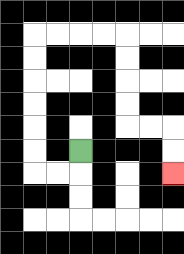{'start': '[3, 6]', 'end': '[7, 7]', 'path_directions': 'D,L,L,U,U,U,U,U,U,R,R,R,R,D,D,D,D,R,R,D,D', 'path_coordinates': '[[3, 6], [3, 7], [2, 7], [1, 7], [1, 6], [1, 5], [1, 4], [1, 3], [1, 2], [1, 1], [2, 1], [3, 1], [4, 1], [5, 1], [5, 2], [5, 3], [5, 4], [5, 5], [6, 5], [7, 5], [7, 6], [7, 7]]'}